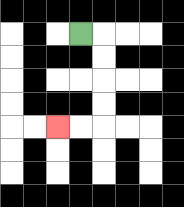{'start': '[3, 1]', 'end': '[2, 5]', 'path_directions': 'R,D,D,D,D,L,L', 'path_coordinates': '[[3, 1], [4, 1], [4, 2], [4, 3], [4, 4], [4, 5], [3, 5], [2, 5]]'}